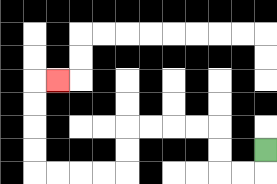{'start': '[11, 6]', 'end': '[2, 3]', 'path_directions': 'D,L,L,U,U,L,L,L,L,D,D,L,L,L,L,U,U,U,U,R', 'path_coordinates': '[[11, 6], [11, 7], [10, 7], [9, 7], [9, 6], [9, 5], [8, 5], [7, 5], [6, 5], [5, 5], [5, 6], [5, 7], [4, 7], [3, 7], [2, 7], [1, 7], [1, 6], [1, 5], [1, 4], [1, 3], [2, 3]]'}